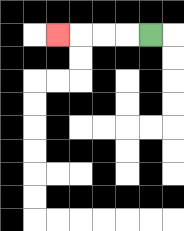{'start': '[6, 1]', 'end': '[2, 1]', 'path_directions': 'L,L,L,L', 'path_coordinates': '[[6, 1], [5, 1], [4, 1], [3, 1], [2, 1]]'}